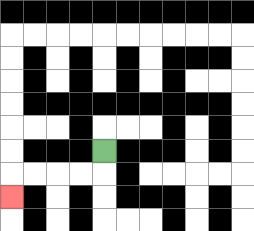{'start': '[4, 6]', 'end': '[0, 8]', 'path_directions': 'D,L,L,L,L,D', 'path_coordinates': '[[4, 6], [4, 7], [3, 7], [2, 7], [1, 7], [0, 7], [0, 8]]'}